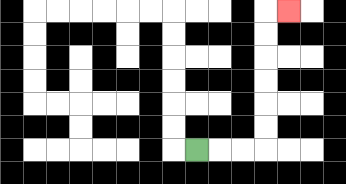{'start': '[8, 6]', 'end': '[12, 0]', 'path_directions': 'R,R,R,U,U,U,U,U,U,R', 'path_coordinates': '[[8, 6], [9, 6], [10, 6], [11, 6], [11, 5], [11, 4], [11, 3], [11, 2], [11, 1], [11, 0], [12, 0]]'}